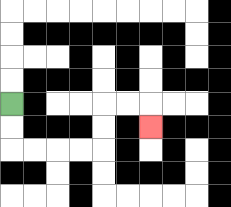{'start': '[0, 4]', 'end': '[6, 5]', 'path_directions': 'D,D,R,R,R,R,U,U,R,R,D', 'path_coordinates': '[[0, 4], [0, 5], [0, 6], [1, 6], [2, 6], [3, 6], [4, 6], [4, 5], [4, 4], [5, 4], [6, 4], [6, 5]]'}